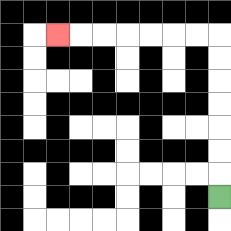{'start': '[9, 8]', 'end': '[2, 1]', 'path_directions': 'U,U,U,U,U,U,U,L,L,L,L,L,L,L', 'path_coordinates': '[[9, 8], [9, 7], [9, 6], [9, 5], [9, 4], [9, 3], [9, 2], [9, 1], [8, 1], [7, 1], [6, 1], [5, 1], [4, 1], [3, 1], [2, 1]]'}